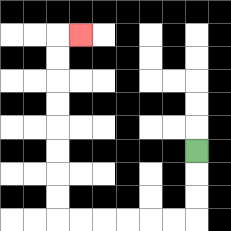{'start': '[8, 6]', 'end': '[3, 1]', 'path_directions': 'D,D,D,L,L,L,L,L,L,U,U,U,U,U,U,U,U,R', 'path_coordinates': '[[8, 6], [8, 7], [8, 8], [8, 9], [7, 9], [6, 9], [5, 9], [4, 9], [3, 9], [2, 9], [2, 8], [2, 7], [2, 6], [2, 5], [2, 4], [2, 3], [2, 2], [2, 1], [3, 1]]'}